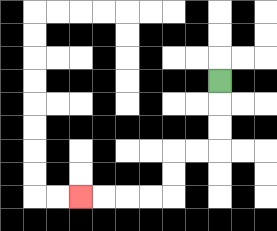{'start': '[9, 3]', 'end': '[3, 8]', 'path_directions': 'D,D,D,L,L,D,D,L,L,L,L', 'path_coordinates': '[[9, 3], [9, 4], [9, 5], [9, 6], [8, 6], [7, 6], [7, 7], [7, 8], [6, 8], [5, 8], [4, 8], [3, 8]]'}